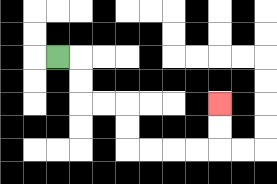{'start': '[2, 2]', 'end': '[9, 4]', 'path_directions': 'R,D,D,R,R,D,D,R,R,R,R,U,U', 'path_coordinates': '[[2, 2], [3, 2], [3, 3], [3, 4], [4, 4], [5, 4], [5, 5], [5, 6], [6, 6], [7, 6], [8, 6], [9, 6], [9, 5], [9, 4]]'}